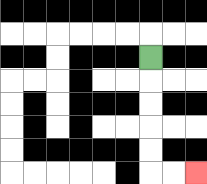{'start': '[6, 2]', 'end': '[8, 7]', 'path_directions': 'D,D,D,D,D,R,R', 'path_coordinates': '[[6, 2], [6, 3], [6, 4], [6, 5], [6, 6], [6, 7], [7, 7], [8, 7]]'}